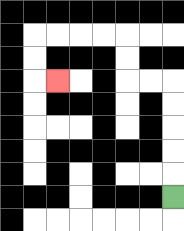{'start': '[7, 8]', 'end': '[2, 3]', 'path_directions': 'U,U,U,U,U,L,L,U,U,L,L,L,L,D,D,R', 'path_coordinates': '[[7, 8], [7, 7], [7, 6], [7, 5], [7, 4], [7, 3], [6, 3], [5, 3], [5, 2], [5, 1], [4, 1], [3, 1], [2, 1], [1, 1], [1, 2], [1, 3], [2, 3]]'}